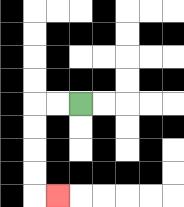{'start': '[3, 4]', 'end': '[2, 8]', 'path_directions': 'L,L,D,D,D,D,R', 'path_coordinates': '[[3, 4], [2, 4], [1, 4], [1, 5], [1, 6], [1, 7], [1, 8], [2, 8]]'}